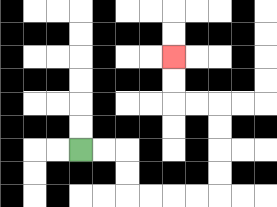{'start': '[3, 6]', 'end': '[7, 2]', 'path_directions': 'R,R,D,D,R,R,R,R,U,U,U,U,L,L,U,U', 'path_coordinates': '[[3, 6], [4, 6], [5, 6], [5, 7], [5, 8], [6, 8], [7, 8], [8, 8], [9, 8], [9, 7], [9, 6], [9, 5], [9, 4], [8, 4], [7, 4], [7, 3], [7, 2]]'}